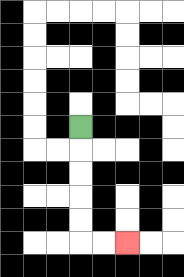{'start': '[3, 5]', 'end': '[5, 10]', 'path_directions': 'D,D,D,D,D,R,R', 'path_coordinates': '[[3, 5], [3, 6], [3, 7], [3, 8], [3, 9], [3, 10], [4, 10], [5, 10]]'}